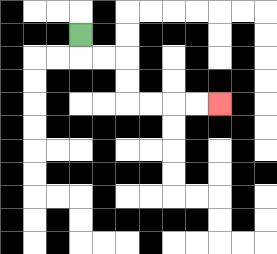{'start': '[3, 1]', 'end': '[9, 4]', 'path_directions': 'D,R,R,D,D,R,R,R,R', 'path_coordinates': '[[3, 1], [3, 2], [4, 2], [5, 2], [5, 3], [5, 4], [6, 4], [7, 4], [8, 4], [9, 4]]'}